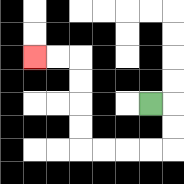{'start': '[6, 4]', 'end': '[1, 2]', 'path_directions': 'R,D,D,L,L,L,L,U,U,U,U,L,L', 'path_coordinates': '[[6, 4], [7, 4], [7, 5], [7, 6], [6, 6], [5, 6], [4, 6], [3, 6], [3, 5], [3, 4], [3, 3], [3, 2], [2, 2], [1, 2]]'}